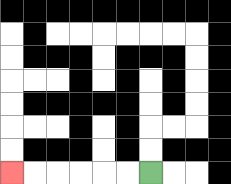{'start': '[6, 7]', 'end': '[0, 7]', 'path_directions': 'L,L,L,L,L,L', 'path_coordinates': '[[6, 7], [5, 7], [4, 7], [3, 7], [2, 7], [1, 7], [0, 7]]'}